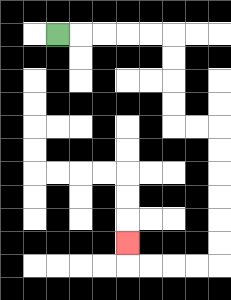{'start': '[2, 1]', 'end': '[5, 10]', 'path_directions': 'R,R,R,R,R,D,D,D,D,R,R,D,D,D,D,D,D,L,L,L,L,U', 'path_coordinates': '[[2, 1], [3, 1], [4, 1], [5, 1], [6, 1], [7, 1], [7, 2], [7, 3], [7, 4], [7, 5], [8, 5], [9, 5], [9, 6], [9, 7], [9, 8], [9, 9], [9, 10], [9, 11], [8, 11], [7, 11], [6, 11], [5, 11], [5, 10]]'}